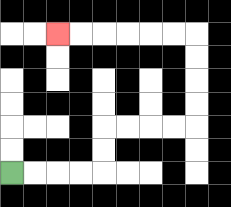{'start': '[0, 7]', 'end': '[2, 1]', 'path_directions': 'R,R,R,R,U,U,R,R,R,R,U,U,U,U,L,L,L,L,L,L', 'path_coordinates': '[[0, 7], [1, 7], [2, 7], [3, 7], [4, 7], [4, 6], [4, 5], [5, 5], [6, 5], [7, 5], [8, 5], [8, 4], [8, 3], [8, 2], [8, 1], [7, 1], [6, 1], [5, 1], [4, 1], [3, 1], [2, 1]]'}